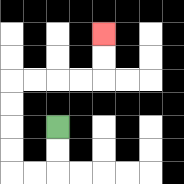{'start': '[2, 5]', 'end': '[4, 1]', 'path_directions': 'D,D,L,L,U,U,U,U,R,R,R,R,U,U', 'path_coordinates': '[[2, 5], [2, 6], [2, 7], [1, 7], [0, 7], [0, 6], [0, 5], [0, 4], [0, 3], [1, 3], [2, 3], [3, 3], [4, 3], [4, 2], [4, 1]]'}